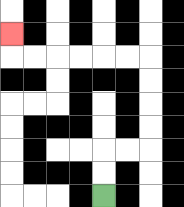{'start': '[4, 8]', 'end': '[0, 1]', 'path_directions': 'U,U,R,R,U,U,U,U,L,L,L,L,L,L,U', 'path_coordinates': '[[4, 8], [4, 7], [4, 6], [5, 6], [6, 6], [6, 5], [6, 4], [6, 3], [6, 2], [5, 2], [4, 2], [3, 2], [2, 2], [1, 2], [0, 2], [0, 1]]'}